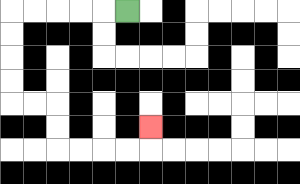{'start': '[5, 0]', 'end': '[6, 5]', 'path_directions': 'L,L,L,L,L,D,D,D,D,R,R,D,D,R,R,R,R,U', 'path_coordinates': '[[5, 0], [4, 0], [3, 0], [2, 0], [1, 0], [0, 0], [0, 1], [0, 2], [0, 3], [0, 4], [1, 4], [2, 4], [2, 5], [2, 6], [3, 6], [4, 6], [5, 6], [6, 6], [6, 5]]'}